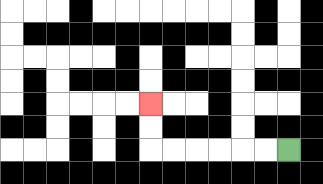{'start': '[12, 6]', 'end': '[6, 4]', 'path_directions': 'L,L,L,L,L,L,U,U', 'path_coordinates': '[[12, 6], [11, 6], [10, 6], [9, 6], [8, 6], [7, 6], [6, 6], [6, 5], [6, 4]]'}